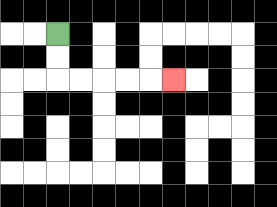{'start': '[2, 1]', 'end': '[7, 3]', 'path_directions': 'D,D,R,R,R,R,R', 'path_coordinates': '[[2, 1], [2, 2], [2, 3], [3, 3], [4, 3], [5, 3], [6, 3], [7, 3]]'}